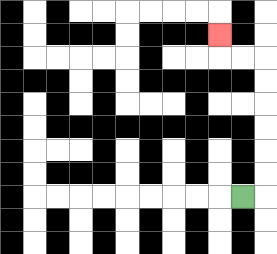{'start': '[10, 8]', 'end': '[9, 1]', 'path_directions': 'R,U,U,U,U,U,U,L,L,U', 'path_coordinates': '[[10, 8], [11, 8], [11, 7], [11, 6], [11, 5], [11, 4], [11, 3], [11, 2], [10, 2], [9, 2], [9, 1]]'}